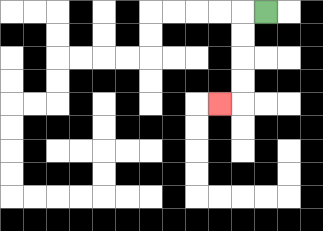{'start': '[11, 0]', 'end': '[9, 4]', 'path_directions': 'L,D,D,D,D,L', 'path_coordinates': '[[11, 0], [10, 0], [10, 1], [10, 2], [10, 3], [10, 4], [9, 4]]'}